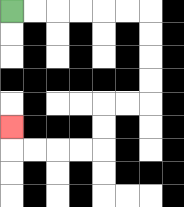{'start': '[0, 0]', 'end': '[0, 5]', 'path_directions': 'R,R,R,R,R,R,D,D,D,D,L,L,D,D,L,L,L,L,U', 'path_coordinates': '[[0, 0], [1, 0], [2, 0], [3, 0], [4, 0], [5, 0], [6, 0], [6, 1], [6, 2], [6, 3], [6, 4], [5, 4], [4, 4], [4, 5], [4, 6], [3, 6], [2, 6], [1, 6], [0, 6], [0, 5]]'}